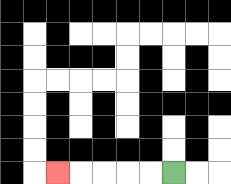{'start': '[7, 7]', 'end': '[2, 7]', 'path_directions': 'L,L,L,L,L', 'path_coordinates': '[[7, 7], [6, 7], [5, 7], [4, 7], [3, 7], [2, 7]]'}